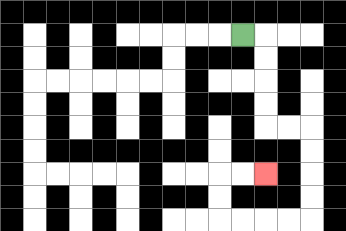{'start': '[10, 1]', 'end': '[11, 7]', 'path_directions': 'R,D,D,D,D,R,R,D,D,D,D,L,L,L,L,U,U,R,R', 'path_coordinates': '[[10, 1], [11, 1], [11, 2], [11, 3], [11, 4], [11, 5], [12, 5], [13, 5], [13, 6], [13, 7], [13, 8], [13, 9], [12, 9], [11, 9], [10, 9], [9, 9], [9, 8], [9, 7], [10, 7], [11, 7]]'}